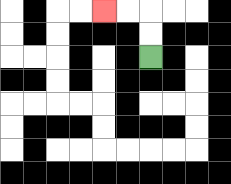{'start': '[6, 2]', 'end': '[4, 0]', 'path_directions': 'U,U,L,L', 'path_coordinates': '[[6, 2], [6, 1], [6, 0], [5, 0], [4, 0]]'}